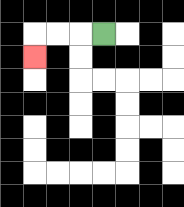{'start': '[4, 1]', 'end': '[1, 2]', 'path_directions': 'L,L,L,D', 'path_coordinates': '[[4, 1], [3, 1], [2, 1], [1, 1], [1, 2]]'}